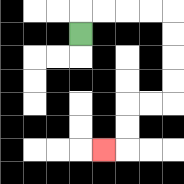{'start': '[3, 1]', 'end': '[4, 6]', 'path_directions': 'U,R,R,R,R,D,D,D,D,L,L,D,D,L', 'path_coordinates': '[[3, 1], [3, 0], [4, 0], [5, 0], [6, 0], [7, 0], [7, 1], [7, 2], [7, 3], [7, 4], [6, 4], [5, 4], [5, 5], [5, 6], [4, 6]]'}